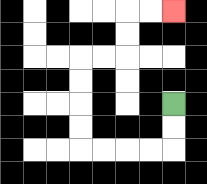{'start': '[7, 4]', 'end': '[7, 0]', 'path_directions': 'D,D,L,L,L,L,U,U,U,U,R,R,U,U,R,R', 'path_coordinates': '[[7, 4], [7, 5], [7, 6], [6, 6], [5, 6], [4, 6], [3, 6], [3, 5], [3, 4], [3, 3], [3, 2], [4, 2], [5, 2], [5, 1], [5, 0], [6, 0], [7, 0]]'}